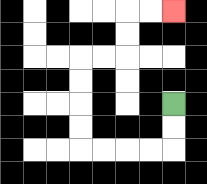{'start': '[7, 4]', 'end': '[7, 0]', 'path_directions': 'D,D,L,L,L,L,U,U,U,U,R,R,U,U,R,R', 'path_coordinates': '[[7, 4], [7, 5], [7, 6], [6, 6], [5, 6], [4, 6], [3, 6], [3, 5], [3, 4], [3, 3], [3, 2], [4, 2], [5, 2], [5, 1], [5, 0], [6, 0], [7, 0]]'}